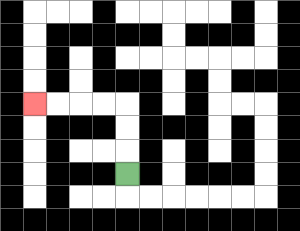{'start': '[5, 7]', 'end': '[1, 4]', 'path_directions': 'U,U,U,L,L,L,L', 'path_coordinates': '[[5, 7], [5, 6], [5, 5], [5, 4], [4, 4], [3, 4], [2, 4], [1, 4]]'}